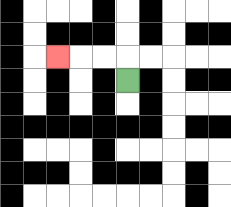{'start': '[5, 3]', 'end': '[2, 2]', 'path_directions': 'U,L,L,L', 'path_coordinates': '[[5, 3], [5, 2], [4, 2], [3, 2], [2, 2]]'}